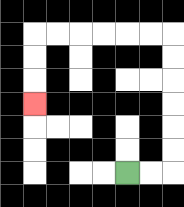{'start': '[5, 7]', 'end': '[1, 4]', 'path_directions': 'R,R,U,U,U,U,U,U,L,L,L,L,L,L,D,D,D', 'path_coordinates': '[[5, 7], [6, 7], [7, 7], [7, 6], [7, 5], [7, 4], [7, 3], [7, 2], [7, 1], [6, 1], [5, 1], [4, 1], [3, 1], [2, 1], [1, 1], [1, 2], [1, 3], [1, 4]]'}